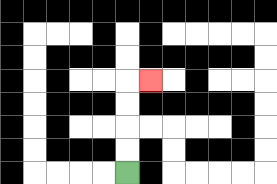{'start': '[5, 7]', 'end': '[6, 3]', 'path_directions': 'U,U,U,U,R', 'path_coordinates': '[[5, 7], [5, 6], [5, 5], [5, 4], [5, 3], [6, 3]]'}